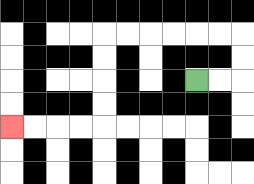{'start': '[8, 3]', 'end': '[0, 5]', 'path_directions': 'R,R,U,U,L,L,L,L,L,L,D,D,D,D,L,L,L,L', 'path_coordinates': '[[8, 3], [9, 3], [10, 3], [10, 2], [10, 1], [9, 1], [8, 1], [7, 1], [6, 1], [5, 1], [4, 1], [4, 2], [4, 3], [4, 4], [4, 5], [3, 5], [2, 5], [1, 5], [0, 5]]'}